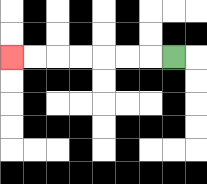{'start': '[7, 2]', 'end': '[0, 2]', 'path_directions': 'L,L,L,L,L,L,L', 'path_coordinates': '[[7, 2], [6, 2], [5, 2], [4, 2], [3, 2], [2, 2], [1, 2], [0, 2]]'}